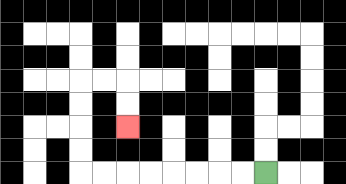{'start': '[11, 7]', 'end': '[5, 5]', 'path_directions': 'L,L,L,L,L,L,L,L,U,U,U,U,R,R,D,D', 'path_coordinates': '[[11, 7], [10, 7], [9, 7], [8, 7], [7, 7], [6, 7], [5, 7], [4, 7], [3, 7], [3, 6], [3, 5], [3, 4], [3, 3], [4, 3], [5, 3], [5, 4], [5, 5]]'}